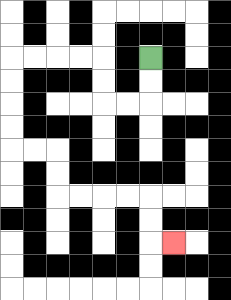{'start': '[6, 2]', 'end': '[7, 10]', 'path_directions': 'D,D,L,L,U,U,L,L,L,L,D,D,D,D,R,R,D,D,R,R,R,R,D,D,R', 'path_coordinates': '[[6, 2], [6, 3], [6, 4], [5, 4], [4, 4], [4, 3], [4, 2], [3, 2], [2, 2], [1, 2], [0, 2], [0, 3], [0, 4], [0, 5], [0, 6], [1, 6], [2, 6], [2, 7], [2, 8], [3, 8], [4, 8], [5, 8], [6, 8], [6, 9], [6, 10], [7, 10]]'}